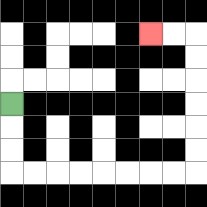{'start': '[0, 4]', 'end': '[6, 1]', 'path_directions': 'D,D,D,R,R,R,R,R,R,R,R,U,U,U,U,U,U,L,L', 'path_coordinates': '[[0, 4], [0, 5], [0, 6], [0, 7], [1, 7], [2, 7], [3, 7], [4, 7], [5, 7], [6, 7], [7, 7], [8, 7], [8, 6], [8, 5], [8, 4], [8, 3], [8, 2], [8, 1], [7, 1], [6, 1]]'}